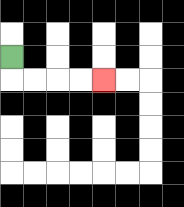{'start': '[0, 2]', 'end': '[4, 3]', 'path_directions': 'D,R,R,R,R', 'path_coordinates': '[[0, 2], [0, 3], [1, 3], [2, 3], [3, 3], [4, 3]]'}